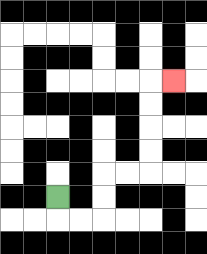{'start': '[2, 8]', 'end': '[7, 3]', 'path_directions': 'D,R,R,U,U,R,R,U,U,U,U,R', 'path_coordinates': '[[2, 8], [2, 9], [3, 9], [4, 9], [4, 8], [4, 7], [5, 7], [6, 7], [6, 6], [6, 5], [6, 4], [6, 3], [7, 3]]'}